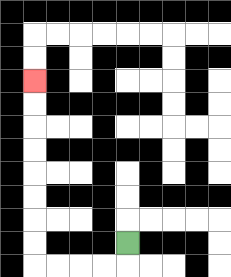{'start': '[5, 10]', 'end': '[1, 3]', 'path_directions': 'D,L,L,L,L,U,U,U,U,U,U,U,U', 'path_coordinates': '[[5, 10], [5, 11], [4, 11], [3, 11], [2, 11], [1, 11], [1, 10], [1, 9], [1, 8], [1, 7], [1, 6], [1, 5], [1, 4], [1, 3]]'}